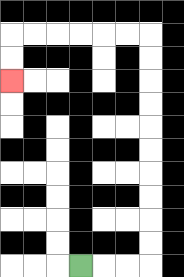{'start': '[3, 11]', 'end': '[0, 3]', 'path_directions': 'R,R,R,U,U,U,U,U,U,U,U,U,U,L,L,L,L,L,L,D,D', 'path_coordinates': '[[3, 11], [4, 11], [5, 11], [6, 11], [6, 10], [6, 9], [6, 8], [6, 7], [6, 6], [6, 5], [6, 4], [6, 3], [6, 2], [6, 1], [5, 1], [4, 1], [3, 1], [2, 1], [1, 1], [0, 1], [0, 2], [0, 3]]'}